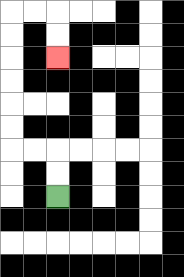{'start': '[2, 8]', 'end': '[2, 2]', 'path_directions': 'U,U,L,L,U,U,U,U,U,U,R,R,D,D', 'path_coordinates': '[[2, 8], [2, 7], [2, 6], [1, 6], [0, 6], [0, 5], [0, 4], [0, 3], [0, 2], [0, 1], [0, 0], [1, 0], [2, 0], [2, 1], [2, 2]]'}